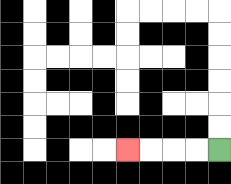{'start': '[9, 6]', 'end': '[5, 6]', 'path_directions': 'L,L,L,L', 'path_coordinates': '[[9, 6], [8, 6], [7, 6], [6, 6], [5, 6]]'}